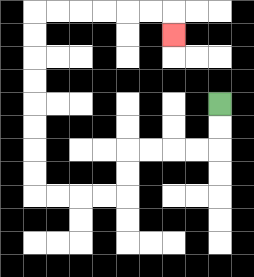{'start': '[9, 4]', 'end': '[7, 1]', 'path_directions': 'D,D,L,L,L,L,D,D,L,L,L,L,U,U,U,U,U,U,U,U,R,R,R,R,R,R,D', 'path_coordinates': '[[9, 4], [9, 5], [9, 6], [8, 6], [7, 6], [6, 6], [5, 6], [5, 7], [5, 8], [4, 8], [3, 8], [2, 8], [1, 8], [1, 7], [1, 6], [1, 5], [1, 4], [1, 3], [1, 2], [1, 1], [1, 0], [2, 0], [3, 0], [4, 0], [5, 0], [6, 0], [7, 0], [7, 1]]'}